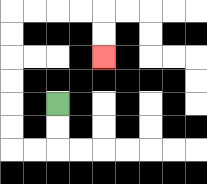{'start': '[2, 4]', 'end': '[4, 2]', 'path_directions': 'D,D,L,L,U,U,U,U,U,U,R,R,R,R,D,D', 'path_coordinates': '[[2, 4], [2, 5], [2, 6], [1, 6], [0, 6], [0, 5], [0, 4], [0, 3], [0, 2], [0, 1], [0, 0], [1, 0], [2, 0], [3, 0], [4, 0], [4, 1], [4, 2]]'}